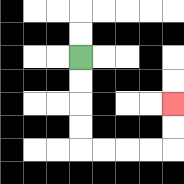{'start': '[3, 2]', 'end': '[7, 4]', 'path_directions': 'D,D,D,D,R,R,R,R,U,U', 'path_coordinates': '[[3, 2], [3, 3], [3, 4], [3, 5], [3, 6], [4, 6], [5, 6], [6, 6], [7, 6], [7, 5], [7, 4]]'}